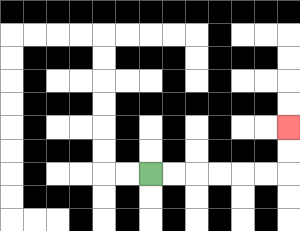{'start': '[6, 7]', 'end': '[12, 5]', 'path_directions': 'R,R,R,R,R,R,U,U', 'path_coordinates': '[[6, 7], [7, 7], [8, 7], [9, 7], [10, 7], [11, 7], [12, 7], [12, 6], [12, 5]]'}